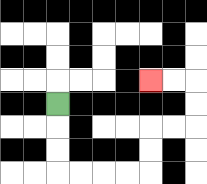{'start': '[2, 4]', 'end': '[6, 3]', 'path_directions': 'D,D,D,R,R,R,R,U,U,R,R,U,U,L,L', 'path_coordinates': '[[2, 4], [2, 5], [2, 6], [2, 7], [3, 7], [4, 7], [5, 7], [6, 7], [6, 6], [6, 5], [7, 5], [8, 5], [8, 4], [8, 3], [7, 3], [6, 3]]'}